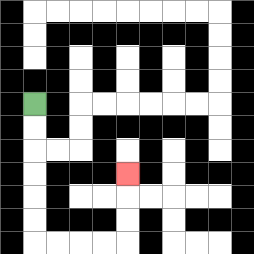{'start': '[1, 4]', 'end': '[5, 7]', 'path_directions': 'D,D,D,D,D,D,R,R,R,R,U,U,U', 'path_coordinates': '[[1, 4], [1, 5], [1, 6], [1, 7], [1, 8], [1, 9], [1, 10], [2, 10], [3, 10], [4, 10], [5, 10], [5, 9], [5, 8], [5, 7]]'}